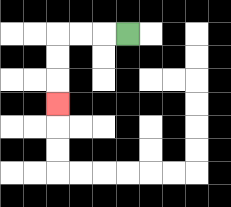{'start': '[5, 1]', 'end': '[2, 4]', 'path_directions': 'L,L,L,D,D,D', 'path_coordinates': '[[5, 1], [4, 1], [3, 1], [2, 1], [2, 2], [2, 3], [2, 4]]'}